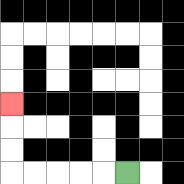{'start': '[5, 7]', 'end': '[0, 4]', 'path_directions': 'L,L,L,L,L,U,U,U', 'path_coordinates': '[[5, 7], [4, 7], [3, 7], [2, 7], [1, 7], [0, 7], [0, 6], [0, 5], [0, 4]]'}